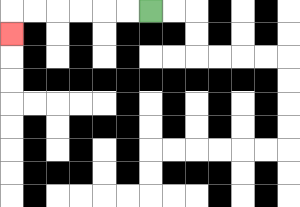{'start': '[6, 0]', 'end': '[0, 1]', 'path_directions': 'L,L,L,L,L,L,D', 'path_coordinates': '[[6, 0], [5, 0], [4, 0], [3, 0], [2, 0], [1, 0], [0, 0], [0, 1]]'}